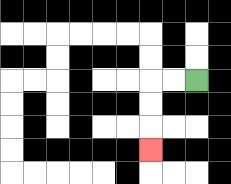{'start': '[8, 3]', 'end': '[6, 6]', 'path_directions': 'L,L,D,D,D', 'path_coordinates': '[[8, 3], [7, 3], [6, 3], [6, 4], [6, 5], [6, 6]]'}